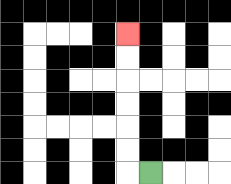{'start': '[6, 7]', 'end': '[5, 1]', 'path_directions': 'L,U,U,U,U,U,U', 'path_coordinates': '[[6, 7], [5, 7], [5, 6], [5, 5], [5, 4], [5, 3], [5, 2], [5, 1]]'}